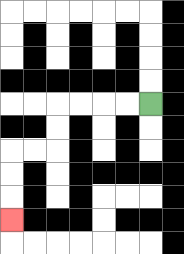{'start': '[6, 4]', 'end': '[0, 9]', 'path_directions': 'L,L,L,L,D,D,L,L,D,D,D', 'path_coordinates': '[[6, 4], [5, 4], [4, 4], [3, 4], [2, 4], [2, 5], [2, 6], [1, 6], [0, 6], [0, 7], [0, 8], [0, 9]]'}